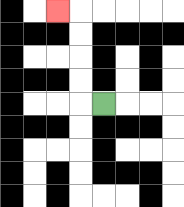{'start': '[4, 4]', 'end': '[2, 0]', 'path_directions': 'L,U,U,U,U,L', 'path_coordinates': '[[4, 4], [3, 4], [3, 3], [3, 2], [3, 1], [3, 0], [2, 0]]'}